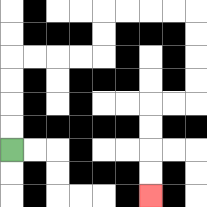{'start': '[0, 6]', 'end': '[6, 8]', 'path_directions': 'U,U,U,U,R,R,R,R,U,U,R,R,R,R,D,D,D,D,L,L,D,D,D,D', 'path_coordinates': '[[0, 6], [0, 5], [0, 4], [0, 3], [0, 2], [1, 2], [2, 2], [3, 2], [4, 2], [4, 1], [4, 0], [5, 0], [6, 0], [7, 0], [8, 0], [8, 1], [8, 2], [8, 3], [8, 4], [7, 4], [6, 4], [6, 5], [6, 6], [6, 7], [6, 8]]'}